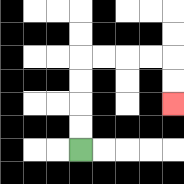{'start': '[3, 6]', 'end': '[7, 4]', 'path_directions': 'U,U,U,U,R,R,R,R,D,D', 'path_coordinates': '[[3, 6], [3, 5], [3, 4], [3, 3], [3, 2], [4, 2], [5, 2], [6, 2], [7, 2], [7, 3], [7, 4]]'}